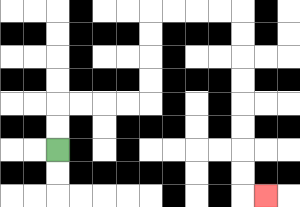{'start': '[2, 6]', 'end': '[11, 8]', 'path_directions': 'U,U,R,R,R,R,U,U,U,U,R,R,R,R,D,D,D,D,D,D,D,D,R', 'path_coordinates': '[[2, 6], [2, 5], [2, 4], [3, 4], [4, 4], [5, 4], [6, 4], [6, 3], [6, 2], [6, 1], [6, 0], [7, 0], [8, 0], [9, 0], [10, 0], [10, 1], [10, 2], [10, 3], [10, 4], [10, 5], [10, 6], [10, 7], [10, 8], [11, 8]]'}